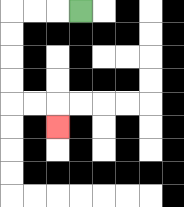{'start': '[3, 0]', 'end': '[2, 5]', 'path_directions': 'L,L,L,D,D,D,D,R,R,D', 'path_coordinates': '[[3, 0], [2, 0], [1, 0], [0, 0], [0, 1], [0, 2], [0, 3], [0, 4], [1, 4], [2, 4], [2, 5]]'}